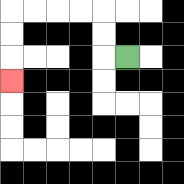{'start': '[5, 2]', 'end': '[0, 3]', 'path_directions': 'L,U,U,L,L,L,L,D,D,D', 'path_coordinates': '[[5, 2], [4, 2], [4, 1], [4, 0], [3, 0], [2, 0], [1, 0], [0, 0], [0, 1], [0, 2], [0, 3]]'}